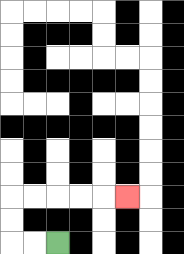{'start': '[2, 10]', 'end': '[5, 8]', 'path_directions': 'L,L,U,U,R,R,R,R,R', 'path_coordinates': '[[2, 10], [1, 10], [0, 10], [0, 9], [0, 8], [1, 8], [2, 8], [3, 8], [4, 8], [5, 8]]'}